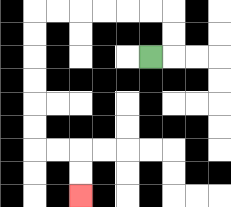{'start': '[6, 2]', 'end': '[3, 8]', 'path_directions': 'R,U,U,L,L,L,L,L,L,D,D,D,D,D,D,R,R,D,D', 'path_coordinates': '[[6, 2], [7, 2], [7, 1], [7, 0], [6, 0], [5, 0], [4, 0], [3, 0], [2, 0], [1, 0], [1, 1], [1, 2], [1, 3], [1, 4], [1, 5], [1, 6], [2, 6], [3, 6], [3, 7], [3, 8]]'}